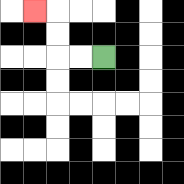{'start': '[4, 2]', 'end': '[1, 0]', 'path_directions': 'L,L,U,U,L', 'path_coordinates': '[[4, 2], [3, 2], [2, 2], [2, 1], [2, 0], [1, 0]]'}